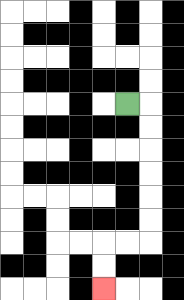{'start': '[5, 4]', 'end': '[4, 12]', 'path_directions': 'R,D,D,D,D,D,D,L,L,D,D', 'path_coordinates': '[[5, 4], [6, 4], [6, 5], [6, 6], [6, 7], [6, 8], [6, 9], [6, 10], [5, 10], [4, 10], [4, 11], [4, 12]]'}